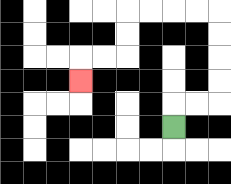{'start': '[7, 5]', 'end': '[3, 3]', 'path_directions': 'U,R,R,U,U,U,U,L,L,L,L,D,D,L,L,D', 'path_coordinates': '[[7, 5], [7, 4], [8, 4], [9, 4], [9, 3], [9, 2], [9, 1], [9, 0], [8, 0], [7, 0], [6, 0], [5, 0], [5, 1], [5, 2], [4, 2], [3, 2], [3, 3]]'}